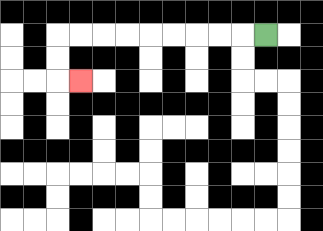{'start': '[11, 1]', 'end': '[3, 3]', 'path_directions': 'L,L,L,L,L,L,L,L,L,D,D,R', 'path_coordinates': '[[11, 1], [10, 1], [9, 1], [8, 1], [7, 1], [6, 1], [5, 1], [4, 1], [3, 1], [2, 1], [2, 2], [2, 3], [3, 3]]'}